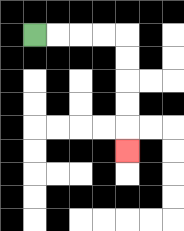{'start': '[1, 1]', 'end': '[5, 6]', 'path_directions': 'R,R,R,R,D,D,D,D,D', 'path_coordinates': '[[1, 1], [2, 1], [3, 1], [4, 1], [5, 1], [5, 2], [5, 3], [5, 4], [5, 5], [5, 6]]'}